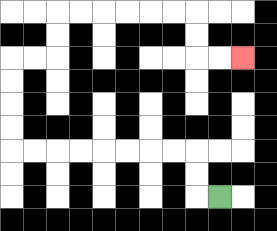{'start': '[9, 8]', 'end': '[10, 2]', 'path_directions': 'L,U,U,L,L,L,L,L,L,L,L,U,U,U,U,R,R,U,U,R,R,R,R,R,R,D,D,R,R', 'path_coordinates': '[[9, 8], [8, 8], [8, 7], [8, 6], [7, 6], [6, 6], [5, 6], [4, 6], [3, 6], [2, 6], [1, 6], [0, 6], [0, 5], [0, 4], [0, 3], [0, 2], [1, 2], [2, 2], [2, 1], [2, 0], [3, 0], [4, 0], [5, 0], [6, 0], [7, 0], [8, 0], [8, 1], [8, 2], [9, 2], [10, 2]]'}